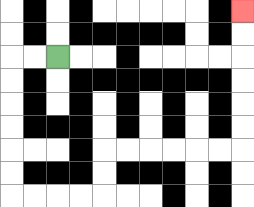{'start': '[2, 2]', 'end': '[10, 0]', 'path_directions': 'L,L,D,D,D,D,D,D,R,R,R,R,U,U,R,R,R,R,R,R,U,U,U,U,U,U', 'path_coordinates': '[[2, 2], [1, 2], [0, 2], [0, 3], [0, 4], [0, 5], [0, 6], [0, 7], [0, 8], [1, 8], [2, 8], [3, 8], [4, 8], [4, 7], [4, 6], [5, 6], [6, 6], [7, 6], [8, 6], [9, 6], [10, 6], [10, 5], [10, 4], [10, 3], [10, 2], [10, 1], [10, 0]]'}